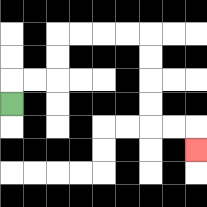{'start': '[0, 4]', 'end': '[8, 6]', 'path_directions': 'U,R,R,U,U,R,R,R,R,D,D,D,D,R,R,D', 'path_coordinates': '[[0, 4], [0, 3], [1, 3], [2, 3], [2, 2], [2, 1], [3, 1], [4, 1], [5, 1], [6, 1], [6, 2], [6, 3], [6, 4], [6, 5], [7, 5], [8, 5], [8, 6]]'}